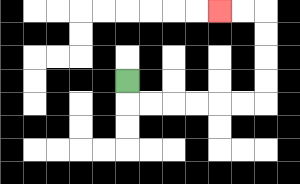{'start': '[5, 3]', 'end': '[9, 0]', 'path_directions': 'D,R,R,R,R,R,R,U,U,U,U,L,L', 'path_coordinates': '[[5, 3], [5, 4], [6, 4], [7, 4], [8, 4], [9, 4], [10, 4], [11, 4], [11, 3], [11, 2], [11, 1], [11, 0], [10, 0], [9, 0]]'}